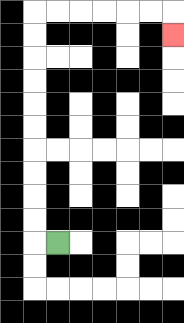{'start': '[2, 10]', 'end': '[7, 1]', 'path_directions': 'L,U,U,U,U,U,U,U,U,U,U,R,R,R,R,R,R,D', 'path_coordinates': '[[2, 10], [1, 10], [1, 9], [1, 8], [1, 7], [1, 6], [1, 5], [1, 4], [1, 3], [1, 2], [1, 1], [1, 0], [2, 0], [3, 0], [4, 0], [5, 0], [6, 0], [7, 0], [7, 1]]'}